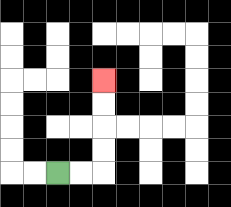{'start': '[2, 7]', 'end': '[4, 3]', 'path_directions': 'R,R,U,U,U,U', 'path_coordinates': '[[2, 7], [3, 7], [4, 7], [4, 6], [4, 5], [4, 4], [4, 3]]'}